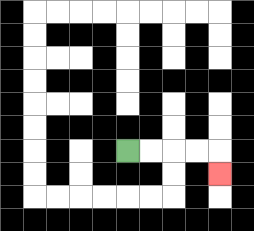{'start': '[5, 6]', 'end': '[9, 7]', 'path_directions': 'R,R,R,R,D', 'path_coordinates': '[[5, 6], [6, 6], [7, 6], [8, 6], [9, 6], [9, 7]]'}